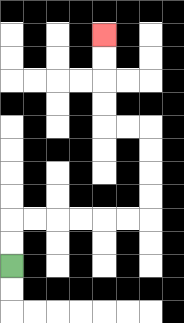{'start': '[0, 11]', 'end': '[4, 1]', 'path_directions': 'U,U,R,R,R,R,R,R,U,U,U,U,L,L,U,U,U,U', 'path_coordinates': '[[0, 11], [0, 10], [0, 9], [1, 9], [2, 9], [3, 9], [4, 9], [5, 9], [6, 9], [6, 8], [6, 7], [6, 6], [6, 5], [5, 5], [4, 5], [4, 4], [4, 3], [4, 2], [4, 1]]'}